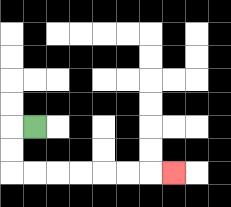{'start': '[1, 5]', 'end': '[7, 7]', 'path_directions': 'L,D,D,R,R,R,R,R,R,R', 'path_coordinates': '[[1, 5], [0, 5], [0, 6], [0, 7], [1, 7], [2, 7], [3, 7], [4, 7], [5, 7], [6, 7], [7, 7]]'}